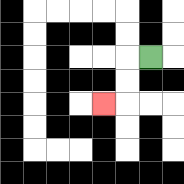{'start': '[6, 2]', 'end': '[4, 4]', 'path_directions': 'L,D,D,L', 'path_coordinates': '[[6, 2], [5, 2], [5, 3], [5, 4], [4, 4]]'}